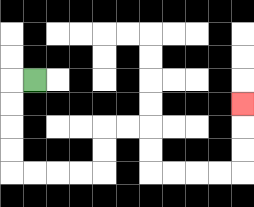{'start': '[1, 3]', 'end': '[10, 4]', 'path_directions': 'L,D,D,D,D,R,R,R,R,U,U,R,R,D,D,R,R,R,R,U,U,U', 'path_coordinates': '[[1, 3], [0, 3], [0, 4], [0, 5], [0, 6], [0, 7], [1, 7], [2, 7], [3, 7], [4, 7], [4, 6], [4, 5], [5, 5], [6, 5], [6, 6], [6, 7], [7, 7], [8, 7], [9, 7], [10, 7], [10, 6], [10, 5], [10, 4]]'}